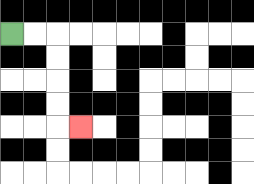{'start': '[0, 1]', 'end': '[3, 5]', 'path_directions': 'R,R,D,D,D,D,R', 'path_coordinates': '[[0, 1], [1, 1], [2, 1], [2, 2], [2, 3], [2, 4], [2, 5], [3, 5]]'}